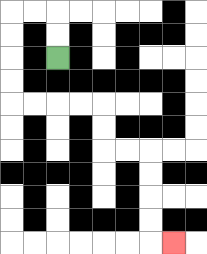{'start': '[2, 2]', 'end': '[7, 10]', 'path_directions': 'U,U,L,L,D,D,D,D,R,R,R,R,D,D,R,R,D,D,D,D,R', 'path_coordinates': '[[2, 2], [2, 1], [2, 0], [1, 0], [0, 0], [0, 1], [0, 2], [0, 3], [0, 4], [1, 4], [2, 4], [3, 4], [4, 4], [4, 5], [4, 6], [5, 6], [6, 6], [6, 7], [6, 8], [6, 9], [6, 10], [7, 10]]'}